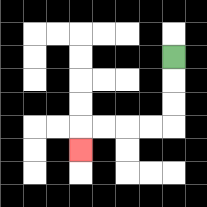{'start': '[7, 2]', 'end': '[3, 6]', 'path_directions': 'D,D,D,L,L,L,L,D', 'path_coordinates': '[[7, 2], [7, 3], [7, 4], [7, 5], [6, 5], [5, 5], [4, 5], [3, 5], [3, 6]]'}